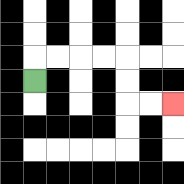{'start': '[1, 3]', 'end': '[7, 4]', 'path_directions': 'U,R,R,R,R,D,D,R,R', 'path_coordinates': '[[1, 3], [1, 2], [2, 2], [3, 2], [4, 2], [5, 2], [5, 3], [5, 4], [6, 4], [7, 4]]'}